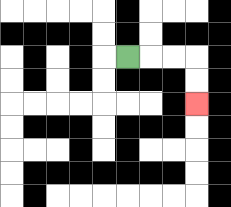{'start': '[5, 2]', 'end': '[8, 4]', 'path_directions': 'R,R,R,D,D', 'path_coordinates': '[[5, 2], [6, 2], [7, 2], [8, 2], [8, 3], [8, 4]]'}